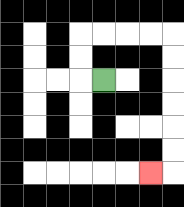{'start': '[4, 3]', 'end': '[6, 7]', 'path_directions': 'L,U,U,R,R,R,R,D,D,D,D,D,D,L', 'path_coordinates': '[[4, 3], [3, 3], [3, 2], [3, 1], [4, 1], [5, 1], [6, 1], [7, 1], [7, 2], [7, 3], [7, 4], [7, 5], [7, 6], [7, 7], [6, 7]]'}